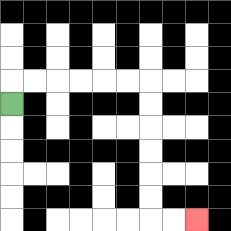{'start': '[0, 4]', 'end': '[8, 9]', 'path_directions': 'U,R,R,R,R,R,R,D,D,D,D,D,D,R,R', 'path_coordinates': '[[0, 4], [0, 3], [1, 3], [2, 3], [3, 3], [4, 3], [5, 3], [6, 3], [6, 4], [6, 5], [6, 6], [6, 7], [6, 8], [6, 9], [7, 9], [8, 9]]'}